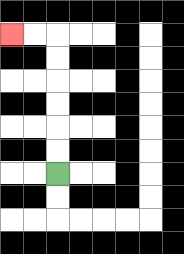{'start': '[2, 7]', 'end': '[0, 1]', 'path_directions': 'U,U,U,U,U,U,L,L', 'path_coordinates': '[[2, 7], [2, 6], [2, 5], [2, 4], [2, 3], [2, 2], [2, 1], [1, 1], [0, 1]]'}